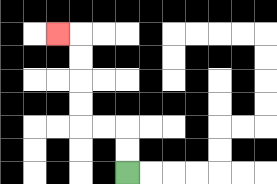{'start': '[5, 7]', 'end': '[2, 1]', 'path_directions': 'U,U,L,L,U,U,U,U,L', 'path_coordinates': '[[5, 7], [5, 6], [5, 5], [4, 5], [3, 5], [3, 4], [3, 3], [3, 2], [3, 1], [2, 1]]'}